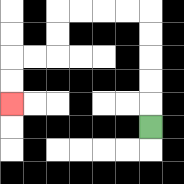{'start': '[6, 5]', 'end': '[0, 4]', 'path_directions': 'U,U,U,U,U,L,L,L,L,D,D,L,L,D,D', 'path_coordinates': '[[6, 5], [6, 4], [6, 3], [6, 2], [6, 1], [6, 0], [5, 0], [4, 0], [3, 0], [2, 0], [2, 1], [2, 2], [1, 2], [0, 2], [0, 3], [0, 4]]'}